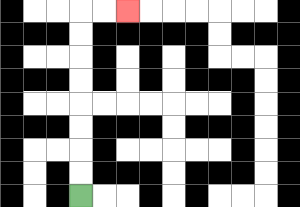{'start': '[3, 8]', 'end': '[5, 0]', 'path_directions': 'U,U,U,U,U,U,U,U,R,R', 'path_coordinates': '[[3, 8], [3, 7], [3, 6], [3, 5], [3, 4], [3, 3], [3, 2], [3, 1], [3, 0], [4, 0], [5, 0]]'}